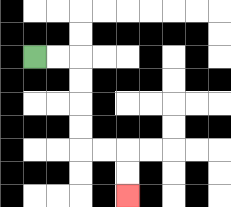{'start': '[1, 2]', 'end': '[5, 8]', 'path_directions': 'R,R,D,D,D,D,R,R,D,D', 'path_coordinates': '[[1, 2], [2, 2], [3, 2], [3, 3], [3, 4], [3, 5], [3, 6], [4, 6], [5, 6], [5, 7], [5, 8]]'}